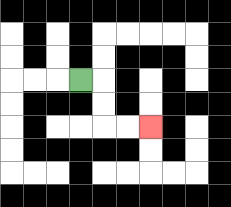{'start': '[3, 3]', 'end': '[6, 5]', 'path_directions': 'R,D,D,R,R', 'path_coordinates': '[[3, 3], [4, 3], [4, 4], [4, 5], [5, 5], [6, 5]]'}